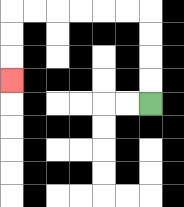{'start': '[6, 4]', 'end': '[0, 3]', 'path_directions': 'U,U,U,U,L,L,L,L,L,L,D,D,D', 'path_coordinates': '[[6, 4], [6, 3], [6, 2], [6, 1], [6, 0], [5, 0], [4, 0], [3, 0], [2, 0], [1, 0], [0, 0], [0, 1], [0, 2], [0, 3]]'}